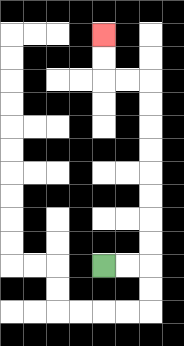{'start': '[4, 11]', 'end': '[4, 1]', 'path_directions': 'R,R,U,U,U,U,U,U,U,U,L,L,U,U', 'path_coordinates': '[[4, 11], [5, 11], [6, 11], [6, 10], [6, 9], [6, 8], [6, 7], [6, 6], [6, 5], [6, 4], [6, 3], [5, 3], [4, 3], [4, 2], [4, 1]]'}